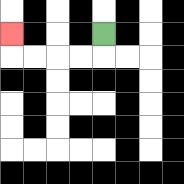{'start': '[4, 1]', 'end': '[0, 1]', 'path_directions': 'D,L,L,L,L,U', 'path_coordinates': '[[4, 1], [4, 2], [3, 2], [2, 2], [1, 2], [0, 2], [0, 1]]'}